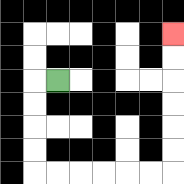{'start': '[2, 3]', 'end': '[7, 1]', 'path_directions': 'L,D,D,D,D,R,R,R,R,R,R,U,U,U,U,U,U', 'path_coordinates': '[[2, 3], [1, 3], [1, 4], [1, 5], [1, 6], [1, 7], [2, 7], [3, 7], [4, 7], [5, 7], [6, 7], [7, 7], [7, 6], [7, 5], [7, 4], [7, 3], [7, 2], [7, 1]]'}